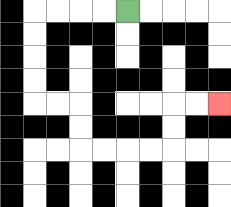{'start': '[5, 0]', 'end': '[9, 4]', 'path_directions': 'L,L,L,L,D,D,D,D,R,R,D,D,R,R,R,R,U,U,R,R', 'path_coordinates': '[[5, 0], [4, 0], [3, 0], [2, 0], [1, 0], [1, 1], [1, 2], [1, 3], [1, 4], [2, 4], [3, 4], [3, 5], [3, 6], [4, 6], [5, 6], [6, 6], [7, 6], [7, 5], [7, 4], [8, 4], [9, 4]]'}